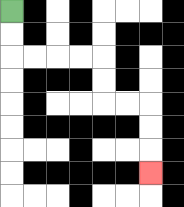{'start': '[0, 0]', 'end': '[6, 7]', 'path_directions': 'D,D,R,R,R,R,D,D,R,R,D,D,D', 'path_coordinates': '[[0, 0], [0, 1], [0, 2], [1, 2], [2, 2], [3, 2], [4, 2], [4, 3], [4, 4], [5, 4], [6, 4], [6, 5], [6, 6], [6, 7]]'}